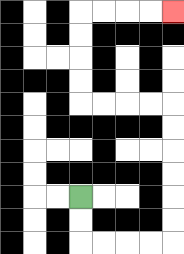{'start': '[3, 8]', 'end': '[7, 0]', 'path_directions': 'D,D,R,R,R,R,U,U,U,U,U,U,L,L,L,L,U,U,U,U,R,R,R,R', 'path_coordinates': '[[3, 8], [3, 9], [3, 10], [4, 10], [5, 10], [6, 10], [7, 10], [7, 9], [7, 8], [7, 7], [7, 6], [7, 5], [7, 4], [6, 4], [5, 4], [4, 4], [3, 4], [3, 3], [3, 2], [3, 1], [3, 0], [4, 0], [5, 0], [6, 0], [7, 0]]'}